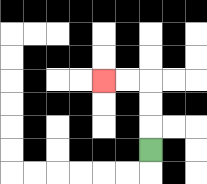{'start': '[6, 6]', 'end': '[4, 3]', 'path_directions': 'U,U,U,L,L', 'path_coordinates': '[[6, 6], [6, 5], [6, 4], [6, 3], [5, 3], [4, 3]]'}